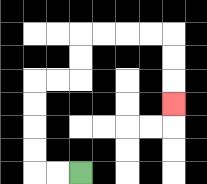{'start': '[3, 7]', 'end': '[7, 4]', 'path_directions': 'L,L,U,U,U,U,R,R,U,U,R,R,R,R,D,D,D', 'path_coordinates': '[[3, 7], [2, 7], [1, 7], [1, 6], [1, 5], [1, 4], [1, 3], [2, 3], [3, 3], [3, 2], [3, 1], [4, 1], [5, 1], [6, 1], [7, 1], [7, 2], [7, 3], [7, 4]]'}